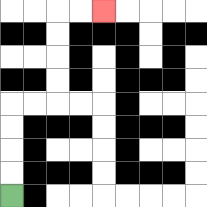{'start': '[0, 8]', 'end': '[4, 0]', 'path_directions': 'U,U,U,U,R,R,U,U,U,U,R,R', 'path_coordinates': '[[0, 8], [0, 7], [0, 6], [0, 5], [0, 4], [1, 4], [2, 4], [2, 3], [2, 2], [2, 1], [2, 0], [3, 0], [4, 0]]'}